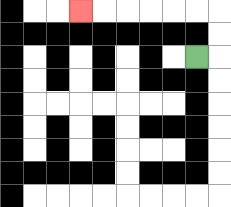{'start': '[8, 2]', 'end': '[3, 0]', 'path_directions': 'R,U,U,L,L,L,L,L,L', 'path_coordinates': '[[8, 2], [9, 2], [9, 1], [9, 0], [8, 0], [7, 0], [6, 0], [5, 0], [4, 0], [3, 0]]'}